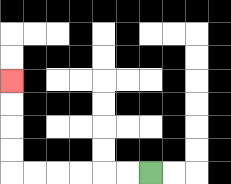{'start': '[6, 7]', 'end': '[0, 3]', 'path_directions': 'L,L,L,L,L,L,U,U,U,U', 'path_coordinates': '[[6, 7], [5, 7], [4, 7], [3, 7], [2, 7], [1, 7], [0, 7], [0, 6], [0, 5], [0, 4], [0, 3]]'}